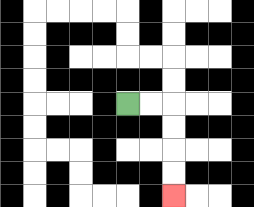{'start': '[5, 4]', 'end': '[7, 8]', 'path_directions': 'R,R,D,D,D,D', 'path_coordinates': '[[5, 4], [6, 4], [7, 4], [7, 5], [7, 6], [7, 7], [7, 8]]'}